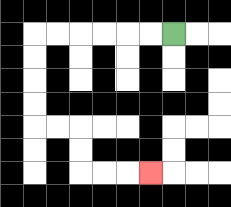{'start': '[7, 1]', 'end': '[6, 7]', 'path_directions': 'L,L,L,L,L,L,D,D,D,D,R,R,D,D,R,R,R', 'path_coordinates': '[[7, 1], [6, 1], [5, 1], [4, 1], [3, 1], [2, 1], [1, 1], [1, 2], [1, 3], [1, 4], [1, 5], [2, 5], [3, 5], [3, 6], [3, 7], [4, 7], [5, 7], [6, 7]]'}